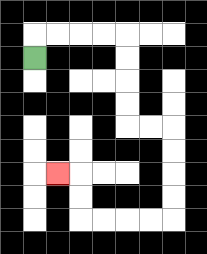{'start': '[1, 2]', 'end': '[2, 7]', 'path_directions': 'U,R,R,R,R,D,D,D,D,R,R,D,D,D,D,L,L,L,L,U,U,L', 'path_coordinates': '[[1, 2], [1, 1], [2, 1], [3, 1], [4, 1], [5, 1], [5, 2], [5, 3], [5, 4], [5, 5], [6, 5], [7, 5], [7, 6], [7, 7], [7, 8], [7, 9], [6, 9], [5, 9], [4, 9], [3, 9], [3, 8], [3, 7], [2, 7]]'}